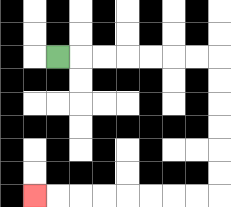{'start': '[2, 2]', 'end': '[1, 8]', 'path_directions': 'R,R,R,R,R,R,R,D,D,D,D,D,D,L,L,L,L,L,L,L,L', 'path_coordinates': '[[2, 2], [3, 2], [4, 2], [5, 2], [6, 2], [7, 2], [8, 2], [9, 2], [9, 3], [9, 4], [9, 5], [9, 6], [9, 7], [9, 8], [8, 8], [7, 8], [6, 8], [5, 8], [4, 8], [3, 8], [2, 8], [1, 8]]'}